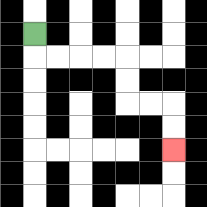{'start': '[1, 1]', 'end': '[7, 6]', 'path_directions': 'D,R,R,R,R,D,D,R,R,D,D', 'path_coordinates': '[[1, 1], [1, 2], [2, 2], [3, 2], [4, 2], [5, 2], [5, 3], [5, 4], [6, 4], [7, 4], [7, 5], [7, 6]]'}